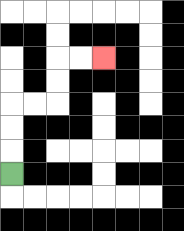{'start': '[0, 7]', 'end': '[4, 2]', 'path_directions': 'U,U,U,R,R,U,U,R,R', 'path_coordinates': '[[0, 7], [0, 6], [0, 5], [0, 4], [1, 4], [2, 4], [2, 3], [2, 2], [3, 2], [4, 2]]'}